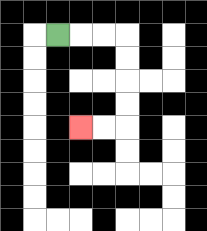{'start': '[2, 1]', 'end': '[3, 5]', 'path_directions': 'R,R,R,D,D,D,D,L,L', 'path_coordinates': '[[2, 1], [3, 1], [4, 1], [5, 1], [5, 2], [5, 3], [5, 4], [5, 5], [4, 5], [3, 5]]'}